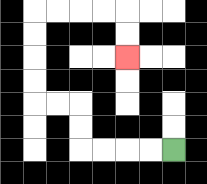{'start': '[7, 6]', 'end': '[5, 2]', 'path_directions': 'L,L,L,L,U,U,L,L,U,U,U,U,R,R,R,R,D,D', 'path_coordinates': '[[7, 6], [6, 6], [5, 6], [4, 6], [3, 6], [3, 5], [3, 4], [2, 4], [1, 4], [1, 3], [1, 2], [1, 1], [1, 0], [2, 0], [3, 0], [4, 0], [5, 0], [5, 1], [5, 2]]'}